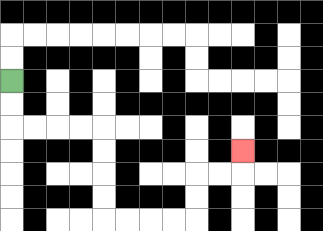{'start': '[0, 3]', 'end': '[10, 6]', 'path_directions': 'D,D,R,R,R,R,D,D,D,D,R,R,R,R,U,U,R,R,U', 'path_coordinates': '[[0, 3], [0, 4], [0, 5], [1, 5], [2, 5], [3, 5], [4, 5], [4, 6], [4, 7], [4, 8], [4, 9], [5, 9], [6, 9], [7, 9], [8, 9], [8, 8], [8, 7], [9, 7], [10, 7], [10, 6]]'}